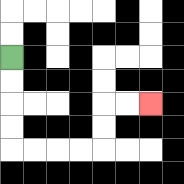{'start': '[0, 2]', 'end': '[6, 4]', 'path_directions': 'D,D,D,D,R,R,R,R,U,U,R,R', 'path_coordinates': '[[0, 2], [0, 3], [0, 4], [0, 5], [0, 6], [1, 6], [2, 6], [3, 6], [4, 6], [4, 5], [4, 4], [5, 4], [6, 4]]'}